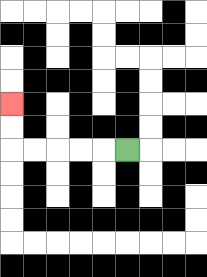{'start': '[5, 6]', 'end': '[0, 4]', 'path_directions': 'L,L,L,L,L,U,U', 'path_coordinates': '[[5, 6], [4, 6], [3, 6], [2, 6], [1, 6], [0, 6], [0, 5], [0, 4]]'}